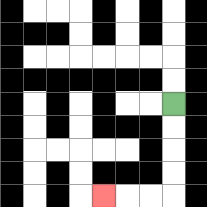{'start': '[7, 4]', 'end': '[4, 8]', 'path_directions': 'D,D,D,D,L,L,L', 'path_coordinates': '[[7, 4], [7, 5], [7, 6], [7, 7], [7, 8], [6, 8], [5, 8], [4, 8]]'}